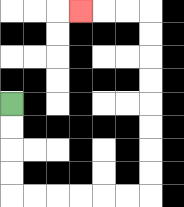{'start': '[0, 4]', 'end': '[3, 0]', 'path_directions': 'D,D,D,D,R,R,R,R,R,R,U,U,U,U,U,U,U,U,L,L,L', 'path_coordinates': '[[0, 4], [0, 5], [0, 6], [0, 7], [0, 8], [1, 8], [2, 8], [3, 8], [4, 8], [5, 8], [6, 8], [6, 7], [6, 6], [6, 5], [6, 4], [6, 3], [6, 2], [6, 1], [6, 0], [5, 0], [4, 0], [3, 0]]'}